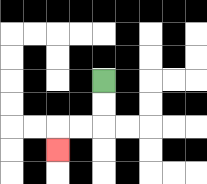{'start': '[4, 3]', 'end': '[2, 6]', 'path_directions': 'D,D,L,L,D', 'path_coordinates': '[[4, 3], [4, 4], [4, 5], [3, 5], [2, 5], [2, 6]]'}